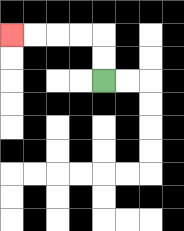{'start': '[4, 3]', 'end': '[0, 1]', 'path_directions': 'U,U,L,L,L,L', 'path_coordinates': '[[4, 3], [4, 2], [4, 1], [3, 1], [2, 1], [1, 1], [0, 1]]'}